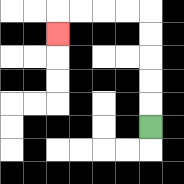{'start': '[6, 5]', 'end': '[2, 1]', 'path_directions': 'U,U,U,U,U,L,L,L,L,D', 'path_coordinates': '[[6, 5], [6, 4], [6, 3], [6, 2], [6, 1], [6, 0], [5, 0], [4, 0], [3, 0], [2, 0], [2, 1]]'}